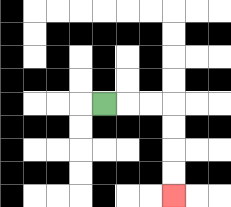{'start': '[4, 4]', 'end': '[7, 8]', 'path_directions': 'R,R,R,D,D,D,D', 'path_coordinates': '[[4, 4], [5, 4], [6, 4], [7, 4], [7, 5], [7, 6], [7, 7], [7, 8]]'}